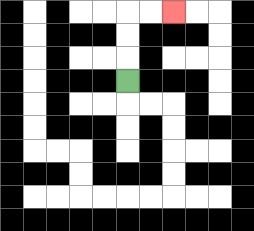{'start': '[5, 3]', 'end': '[7, 0]', 'path_directions': 'U,U,U,R,R', 'path_coordinates': '[[5, 3], [5, 2], [5, 1], [5, 0], [6, 0], [7, 0]]'}